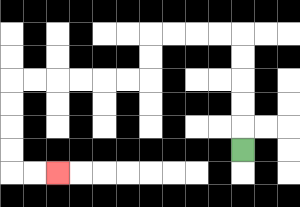{'start': '[10, 6]', 'end': '[2, 7]', 'path_directions': 'U,U,U,U,U,L,L,L,L,D,D,L,L,L,L,L,L,D,D,D,D,R,R', 'path_coordinates': '[[10, 6], [10, 5], [10, 4], [10, 3], [10, 2], [10, 1], [9, 1], [8, 1], [7, 1], [6, 1], [6, 2], [6, 3], [5, 3], [4, 3], [3, 3], [2, 3], [1, 3], [0, 3], [0, 4], [0, 5], [0, 6], [0, 7], [1, 7], [2, 7]]'}